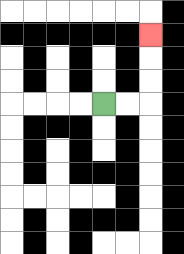{'start': '[4, 4]', 'end': '[6, 1]', 'path_directions': 'R,R,U,U,U', 'path_coordinates': '[[4, 4], [5, 4], [6, 4], [6, 3], [6, 2], [6, 1]]'}